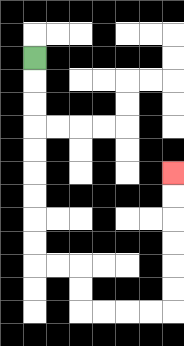{'start': '[1, 2]', 'end': '[7, 7]', 'path_directions': 'D,D,D,D,D,D,D,D,D,R,R,D,D,R,R,R,R,U,U,U,U,U,U', 'path_coordinates': '[[1, 2], [1, 3], [1, 4], [1, 5], [1, 6], [1, 7], [1, 8], [1, 9], [1, 10], [1, 11], [2, 11], [3, 11], [3, 12], [3, 13], [4, 13], [5, 13], [6, 13], [7, 13], [7, 12], [7, 11], [7, 10], [7, 9], [7, 8], [7, 7]]'}